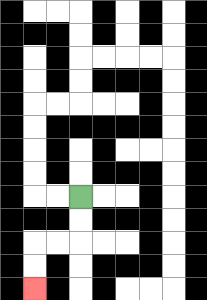{'start': '[3, 8]', 'end': '[1, 12]', 'path_directions': 'D,D,L,L,D,D', 'path_coordinates': '[[3, 8], [3, 9], [3, 10], [2, 10], [1, 10], [1, 11], [1, 12]]'}